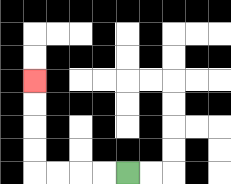{'start': '[5, 7]', 'end': '[1, 3]', 'path_directions': 'L,L,L,L,U,U,U,U', 'path_coordinates': '[[5, 7], [4, 7], [3, 7], [2, 7], [1, 7], [1, 6], [1, 5], [1, 4], [1, 3]]'}